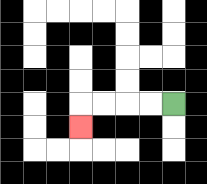{'start': '[7, 4]', 'end': '[3, 5]', 'path_directions': 'L,L,L,L,D', 'path_coordinates': '[[7, 4], [6, 4], [5, 4], [4, 4], [3, 4], [3, 5]]'}